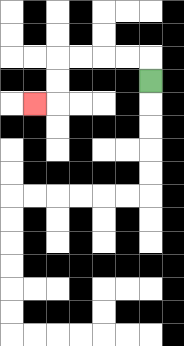{'start': '[6, 3]', 'end': '[1, 4]', 'path_directions': 'U,L,L,L,L,D,D,L', 'path_coordinates': '[[6, 3], [6, 2], [5, 2], [4, 2], [3, 2], [2, 2], [2, 3], [2, 4], [1, 4]]'}